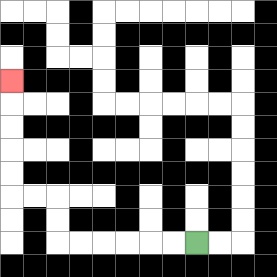{'start': '[8, 10]', 'end': '[0, 3]', 'path_directions': 'L,L,L,L,L,L,U,U,L,L,U,U,U,U,U', 'path_coordinates': '[[8, 10], [7, 10], [6, 10], [5, 10], [4, 10], [3, 10], [2, 10], [2, 9], [2, 8], [1, 8], [0, 8], [0, 7], [0, 6], [0, 5], [0, 4], [0, 3]]'}